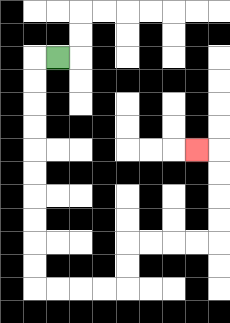{'start': '[2, 2]', 'end': '[8, 6]', 'path_directions': 'L,D,D,D,D,D,D,D,D,D,D,R,R,R,R,U,U,R,R,R,R,U,U,U,U,L', 'path_coordinates': '[[2, 2], [1, 2], [1, 3], [1, 4], [1, 5], [1, 6], [1, 7], [1, 8], [1, 9], [1, 10], [1, 11], [1, 12], [2, 12], [3, 12], [4, 12], [5, 12], [5, 11], [5, 10], [6, 10], [7, 10], [8, 10], [9, 10], [9, 9], [9, 8], [9, 7], [9, 6], [8, 6]]'}